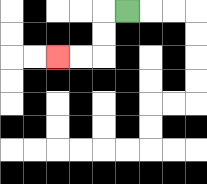{'start': '[5, 0]', 'end': '[2, 2]', 'path_directions': 'L,D,D,L,L', 'path_coordinates': '[[5, 0], [4, 0], [4, 1], [4, 2], [3, 2], [2, 2]]'}